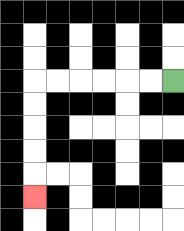{'start': '[7, 3]', 'end': '[1, 8]', 'path_directions': 'L,L,L,L,L,L,D,D,D,D,D', 'path_coordinates': '[[7, 3], [6, 3], [5, 3], [4, 3], [3, 3], [2, 3], [1, 3], [1, 4], [1, 5], [1, 6], [1, 7], [1, 8]]'}